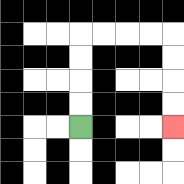{'start': '[3, 5]', 'end': '[7, 5]', 'path_directions': 'U,U,U,U,R,R,R,R,D,D,D,D', 'path_coordinates': '[[3, 5], [3, 4], [3, 3], [3, 2], [3, 1], [4, 1], [5, 1], [6, 1], [7, 1], [7, 2], [7, 3], [7, 4], [7, 5]]'}